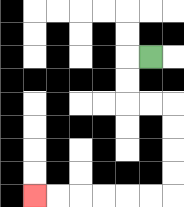{'start': '[6, 2]', 'end': '[1, 8]', 'path_directions': 'L,D,D,R,R,D,D,D,D,L,L,L,L,L,L', 'path_coordinates': '[[6, 2], [5, 2], [5, 3], [5, 4], [6, 4], [7, 4], [7, 5], [7, 6], [7, 7], [7, 8], [6, 8], [5, 8], [4, 8], [3, 8], [2, 8], [1, 8]]'}